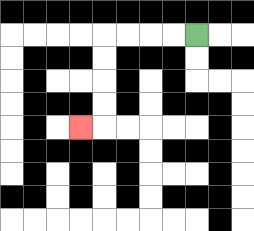{'start': '[8, 1]', 'end': '[3, 5]', 'path_directions': 'L,L,L,L,D,D,D,D,L', 'path_coordinates': '[[8, 1], [7, 1], [6, 1], [5, 1], [4, 1], [4, 2], [4, 3], [4, 4], [4, 5], [3, 5]]'}